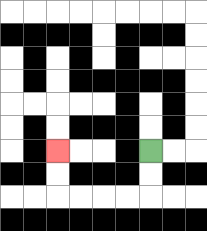{'start': '[6, 6]', 'end': '[2, 6]', 'path_directions': 'D,D,L,L,L,L,U,U', 'path_coordinates': '[[6, 6], [6, 7], [6, 8], [5, 8], [4, 8], [3, 8], [2, 8], [2, 7], [2, 6]]'}